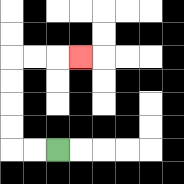{'start': '[2, 6]', 'end': '[3, 2]', 'path_directions': 'L,L,U,U,U,U,R,R,R', 'path_coordinates': '[[2, 6], [1, 6], [0, 6], [0, 5], [0, 4], [0, 3], [0, 2], [1, 2], [2, 2], [3, 2]]'}